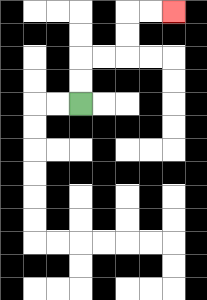{'start': '[3, 4]', 'end': '[7, 0]', 'path_directions': 'U,U,R,R,U,U,R,R', 'path_coordinates': '[[3, 4], [3, 3], [3, 2], [4, 2], [5, 2], [5, 1], [5, 0], [6, 0], [7, 0]]'}